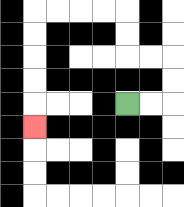{'start': '[5, 4]', 'end': '[1, 5]', 'path_directions': 'R,R,U,U,L,L,U,U,L,L,L,L,D,D,D,D,D', 'path_coordinates': '[[5, 4], [6, 4], [7, 4], [7, 3], [7, 2], [6, 2], [5, 2], [5, 1], [5, 0], [4, 0], [3, 0], [2, 0], [1, 0], [1, 1], [1, 2], [1, 3], [1, 4], [1, 5]]'}